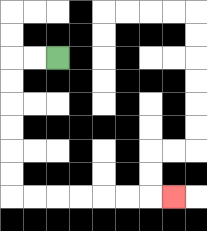{'start': '[2, 2]', 'end': '[7, 8]', 'path_directions': 'L,L,D,D,D,D,D,D,R,R,R,R,R,R,R', 'path_coordinates': '[[2, 2], [1, 2], [0, 2], [0, 3], [0, 4], [0, 5], [0, 6], [0, 7], [0, 8], [1, 8], [2, 8], [3, 8], [4, 8], [5, 8], [6, 8], [7, 8]]'}